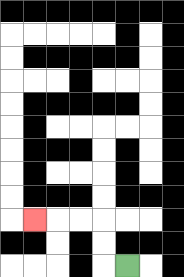{'start': '[5, 11]', 'end': '[1, 9]', 'path_directions': 'L,U,U,L,L,L', 'path_coordinates': '[[5, 11], [4, 11], [4, 10], [4, 9], [3, 9], [2, 9], [1, 9]]'}